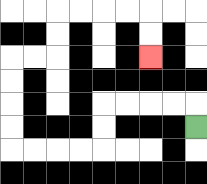{'start': '[8, 5]', 'end': '[6, 2]', 'path_directions': 'U,L,L,L,L,D,D,L,L,L,L,U,U,U,U,R,R,U,U,R,R,R,R,D,D', 'path_coordinates': '[[8, 5], [8, 4], [7, 4], [6, 4], [5, 4], [4, 4], [4, 5], [4, 6], [3, 6], [2, 6], [1, 6], [0, 6], [0, 5], [0, 4], [0, 3], [0, 2], [1, 2], [2, 2], [2, 1], [2, 0], [3, 0], [4, 0], [5, 0], [6, 0], [6, 1], [6, 2]]'}